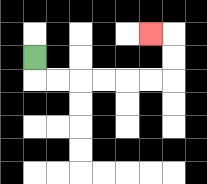{'start': '[1, 2]', 'end': '[6, 1]', 'path_directions': 'D,R,R,R,R,R,R,U,U,L', 'path_coordinates': '[[1, 2], [1, 3], [2, 3], [3, 3], [4, 3], [5, 3], [6, 3], [7, 3], [7, 2], [7, 1], [6, 1]]'}